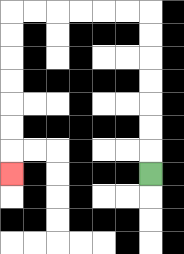{'start': '[6, 7]', 'end': '[0, 7]', 'path_directions': 'U,U,U,U,U,U,U,L,L,L,L,L,L,D,D,D,D,D,D,D', 'path_coordinates': '[[6, 7], [6, 6], [6, 5], [6, 4], [6, 3], [6, 2], [6, 1], [6, 0], [5, 0], [4, 0], [3, 0], [2, 0], [1, 0], [0, 0], [0, 1], [0, 2], [0, 3], [0, 4], [0, 5], [0, 6], [0, 7]]'}